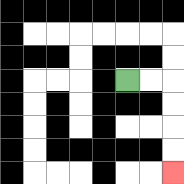{'start': '[5, 3]', 'end': '[7, 7]', 'path_directions': 'R,R,D,D,D,D', 'path_coordinates': '[[5, 3], [6, 3], [7, 3], [7, 4], [7, 5], [7, 6], [7, 7]]'}